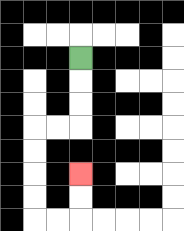{'start': '[3, 2]', 'end': '[3, 7]', 'path_directions': 'D,D,D,L,L,D,D,D,D,R,R,U,U', 'path_coordinates': '[[3, 2], [3, 3], [3, 4], [3, 5], [2, 5], [1, 5], [1, 6], [1, 7], [1, 8], [1, 9], [2, 9], [3, 9], [3, 8], [3, 7]]'}